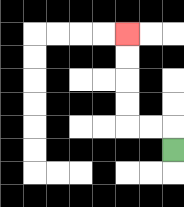{'start': '[7, 6]', 'end': '[5, 1]', 'path_directions': 'U,L,L,U,U,U,U', 'path_coordinates': '[[7, 6], [7, 5], [6, 5], [5, 5], [5, 4], [5, 3], [5, 2], [5, 1]]'}